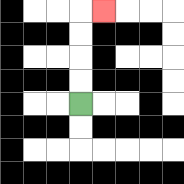{'start': '[3, 4]', 'end': '[4, 0]', 'path_directions': 'U,U,U,U,R', 'path_coordinates': '[[3, 4], [3, 3], [3, 2], [3, 1], [3, 0], [4, 0]]'}